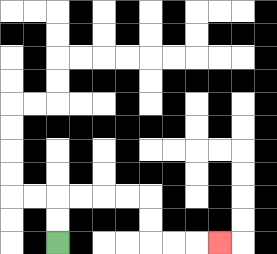{'start': '[2, 10]', 'end': '[9, 10]', 'path_directions': 'U,U,R,R,R,R,D,D,R,R,R', 'path_coordinates': '[[2, 10], [2, 9], [2, 8], [3, 8], [4, 8], [5, 8], [6, 8], [6, 9], [6, 10], [7, 10], [8, 10], [9, 10]]'}